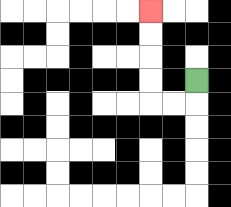{'start': '[8, 3]', 'end': '[6, 0]', 'path_directions': 'D,L,L,U,U,U,U', 'path_coordinates': '[[8, 3], [8, 4], [7, 4], [6, 4], [6, 3], [6, 2], [6, 1], [6, 0]]'}